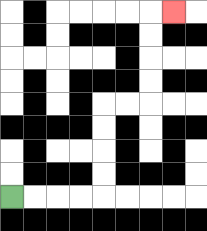{'start': '[0, 8]', 'end': '[7, 0]', 'path_directions': 'R,R,R,R,U,U,U,U,R,R,U,U,U,U,R', 'path_coordinates': '[[0, 8], [1, 8], [2, 8], [3, 8], [4, 8], [4, 7], [4, 6], [4, 5], [4, 4], [5, 4], [6, 4], [6, 3], [6, 2], [6, 1], [6, 0], [7, 0]]'}